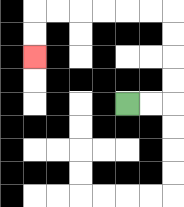{'start': '[5, 4]', 'end': '[1, 2]', 'path_directions': 'R,R,U,U,U,U,L,L,L,L,L,L,D,D', 'path_coordinates': '[[5, 4], [6, 4], [7, 4], [7, 3], [7, 2], [7, 1], [7, 0], [6, 0], [5, 0], [4, 0], [3, 0], [2, 0], [1, 0], [1, 1], [1, 2]]'}